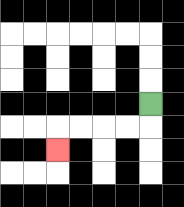{'start': '[6, 4]', 'end': '[2, 6]', 'path_directions': 'D,L,L,L,L,D', 'path_coordinates': '[[6, 4], [6, 5], [5, 5], [4, 5], [3, 5], [2, 5], [2, 6]]'}